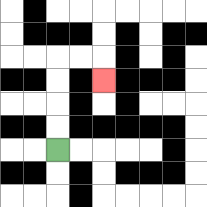{'start': '[2, 6]', 'end': '[4, 3]', 'path_directions': 'U,U,U,U,R,R,D', 'path_coordinates': '[[2, 6], [2, 5], [2, 4], [2, 3], [2, 2], [3, 2], [4, 2], [4, 3]]'}